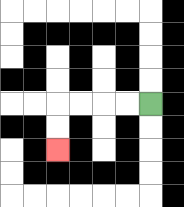{'start': '[6, 4]', 'end': '[2, 6]', 'path_directions': 'L,L,L,L,D,D', 'path_coordinates': '[[6, 4], [5, 4], [4, 4], [3, 4], [2, 4], [2, 5], [2, 6]]'}